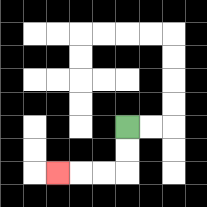{'start': '[5, 5]', 'end': '[2, 7]', 'path_directions': 'D,D,L,L,L', 'path_coordinates': '[[5, 5], [5, 6], [5, 7], [4, 7], [3, 7], [2, 7]]'}